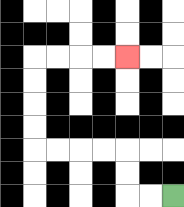{'start': '[7, 8]', 'end': '[5, 2]', 'path_directions': 'L,L,U,U,L,L,L,L,U,U,U,U,R,R,R,R', 'path_coordinates': '[[7, 8], [6, 8], [5, 8], [5, 7], [5, 6], [4, 6], [3, 6], [2, 6], [1, 6], [1, 5], [1, 4], [1, 3], [1, 2], [2, 2], [3, 2], [4, 2], [5, 2]]'}